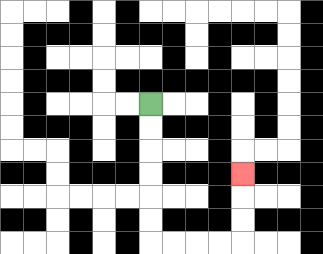{'start': '[6, 4]', 'end': '[10, 7]', 'path_directions': 'D,D,D,D,D,D,R,R,R,R,U,U,U', 'path_coordinates': '[[6, 4], [6, 5], [6, 6], [6, 7], [6, 8], [6, 9], [6, 10], [7, 10], [8, 10], [9, 10], [10, 10], [10, 9], [10, 8], [10, 7]]'}